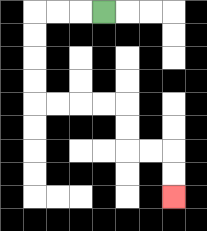{'start': '[4, 0]', 'end': '[7, 8]', 'path_directions': 'L,L,L,D,D,D,D,R,R,R,R,D,D,R,R,D,D', 'path_coordinates': '[[4, 0], [3, 0], [2, 0], [1, 0], [1, 1], [1, 2], [1, 3], [1, 4], [2, 4], [3, 4], [4, 4], [5, 4], [5, 5], [5, 6], [6, 6], [7, 6], [7, 7], [7, 8]]'}